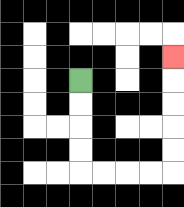{'start': '[3, 3]', 'end': '[7, 2]', 'path_directions': 'D,D,D,D,R,R,R,R,U,U,U,U,U', 'path_coordinates': '[[3, 3], [3, 4], [3, 5], [3, 6], [3, 7], [4, 7], [5, 7], [6, 7], [7, 7], [7, 6], [7, 5], [7, 4], [7, 3], [7, 2]]'}